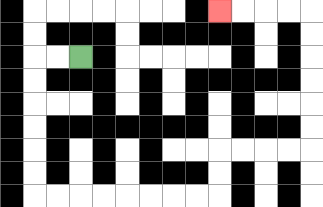{'start': '[3, 2]', 'end': '[9, 0]', 'path_directions': 'L,L,D,D,D,D,D,D,R,R,R,R,R,R,R,R,U,U,R,R,R,R,U,U,U,U,U,U,L,L,L,L', 'path_coordinates': '[[3, 2], [2, 2], [1, 2], [1, 3], [1, 4], [1, 5], [1, 6], [1, 7], [1, 8], [2, 8], [3, 8], [4, 8], [5, 8], [6, 8], [7, 8], [8, 8], [9, 8], [9, 7], [9, 6], [10, 6], [11, 6], [12, 6], [13, 6], [13, 5], [13, 4], [13, 3], [13, 2], [13, 1], [13, 0], [12, 0], [11, 0], [10, 0], [9, 0]]'}